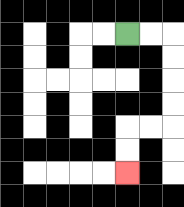{'start': '[5, 1]', 'end': '[5, 7]', 'path_directions': 'R,R,D,D,D,D,L,L,D,D', 'path_coordinates': '[[5, 1], [6, 1], [7, 1], [7, 2], [7, 3], [7, 4], [7, 5], [6, 5], [5, 5], [5, 6], [5, 7]]'}